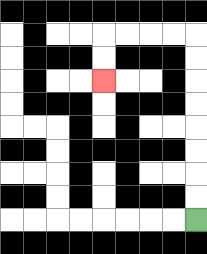{'start': '[8, 9]', 'end': '[4, 3]', 'path_directions': 'U,U,U,U,U,U,U,U,L,L,L,L,D,D', 'path_coordinates': '[[8, 9], [8, 8], [8, 7], [8, 6], [8, 5], [8, 4], [8, 3], [8, 2], [8, 1], [7, 1], [6, 1], [5, 1], [4, 1], [4, 2], [4, 3]]'}